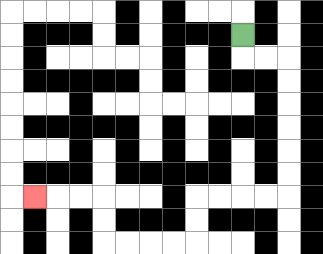{'start': '[10, 1]', 'end': '[1, 8]', 'path_directions': 'D,R,R,D,D,D,D,D,D,L,L,L,L,D,D,L,L,L,L,U,U,L,L,L', 'path_coordinates': '[[10, 1], [10, 2], [11, 2], [12, 2], [12, 3], [12, 4], [12, 5], [12, 6], [12, 7], [12, 8], [11, 8], [10, 8], [9, 8], [8, 8], [8, 9], [8, 10], [7, 10], [6, 10], [5, 10], [4, 10], [4, 9], [4, 8], [3, 8], [2, 8], [1, 8]]'}